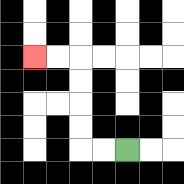{'start': '[5, 6]', 'end': '[1, 2]', 'path_directions': 'L,L,U,U,U,U,L,L', 'path_coordinates': '[[5, 6], [4, 6], [3, 6], [3, 5], [3, 4], [3, 3], [3, 2], [2, 2], [1, 2]]'}